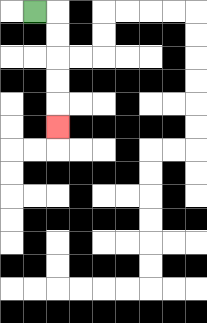{'start': '[1, 0]', 'end': '[2, 5]', 'path_directions': 'R,D,D,D,D,D', 'path_coordinates': '[[1, 0], [2, 0], [2, 1], [2, 2], [2, 3], [2, 4], [2, 5]]'}